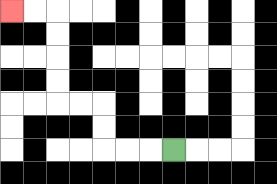{'start': '[7, 6]', 'end': '[0, 0]', 'path_directions': 'L,L,L,U,U,L,L,U,U,U,U,L,L', 'path_coordinates': '[[7, 6], [6, 6], [5, 6], [4, 6], [4, 5], [4, 4], [3, 4], [2, 4], [2, 3], [2, 2], [2, 1], [2, 0], [1, 0], [0, 0]]'}